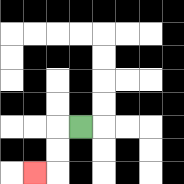{'start': '[3, 5]', 'end': '[1, 7]', 'path_directions': 'L,D,D,L', 'path_coordinates': '[[3, 5], [2, 5], [2, 6], [2, 7], [1, 7]]'}